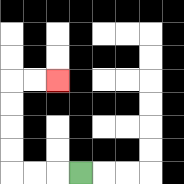{'start': '[3, 7]', 'end': '[2, 3]', 'path_directions': 'L,L,L,U,U,U,U,R,R', 'path_coordinates': '[[3, 7], [2, 7], [1, 7], [0, 7], [0, 6], [0, 5], [0, 4], [0, 3], [1, 3], [2, 3]]'}